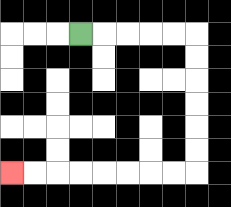{'start': '[3, 1]', 'end': '[0, 7]', 'path_directions': 'R,R,R,R,R,D,D,D,D,D,D,L,L,L,L,L,L,L,L', 'path_coordinates': '[[3, 1], [4, 1], [5, 1], [6, 1], [7, 1], [8, 1], [8, 2], [8, 3], [8, 4], [8, 5], [8, 6], [8, 7], [7, 7], [6, 7], [5, 7], [4, 7], [3, 7], [2, 7], [1, 7], [0, 7]]'}